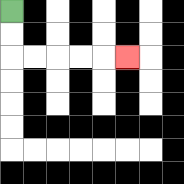{'start': '[0, 0]', 'end': '[5, 2]', 'path_directions': 'D,D,R,R,R,R,R', 'path_coordinates': '[[0, 0], [0, 1], [0, 2], [1, 2], [2, 2], [3, 2], [4, 2], [5, 2]]'}